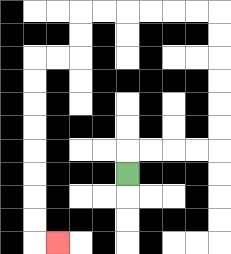{'start': '[5, 7]', 'end': '[2, 10]', 'path_directions': 'U,R,R,R,R,U,U,U,U,U,U,L,L,L,L,L,L,D,D,L,L,D,D,D,D,D,D,D,D,R', 'path_coordinates': '[[5, 7], [5, 6], [6, 6], [7, 6], [8, 6], [9, 6], [9, 5], [9, 4], [9, 3], [9, 2], [9, 1], [9, 0], [8, 0], [7, 0], [6, 0], [5, 0], [4, 0], [3, 0], [3, 1], [3, 2], [2, 2], [1, 2], [1, 3], [1, 4], [1, 5], [1, 6], [1, 7], [1, 8], [1, 9], [1, 10], [2, 10]]'}